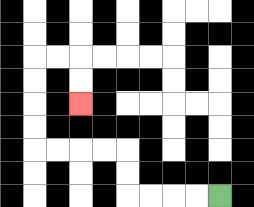{'start': '[9, 8]', 'end': '[3, 4]', 'path_directions': 'L,L,L,L,U,U,L,L,L,L,U,U,U,U,R,R,D,D', 'path_coordinates': '[[9, 8], [8, 8], [7, 8], [6, 8], [5, 8], [5, 7], [5, 6], [4, 6], [3, 6], [2, 6], [1, 6], [1, 5], [1, 4], [1, 3], [1, 2], [2, 2], [3, 2], [3, 3], [3, 4]]'}